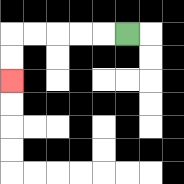{'start': '[5, 1]', 'end': '[0, 3]', 'path_directions': 'L,L,L,L,L,D,D', 'path_coordinates': '[[5, 1], [4, 1], [3, 1], [2, 1], [1, 1], [0, 1], [0, 2], [0, 3]]'}